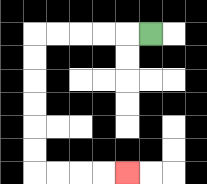{'start': '[6, 1]', 'end': '[5, 7]', 'path_directions': 'L,L,L,L,L,D,D,D,D,D,D,R,R,R,R', 'path_coordinates': '[[6, 1], [5, 1], [4, 1], [3, 1], [2, 1], [1, 1], [1, 2], [1, 3], [1, 4], [1, 5], [1, 6], [1, 7], [2, 7], [3, 7], [4, 7], [5, 7]]'}